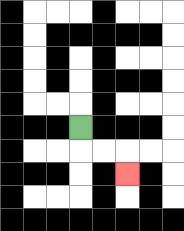{'start': '[3, 5]', 'end': '[5, 7]', 'path_directions': 'D,R,R,D', 'path_coordinates': '[[3, 5], [3, 6], [4, 6], [5, 6], [5, 7]]'}